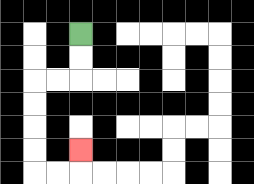{'start': '[3, 1]', 'end': '[3, 6]', 'path_directions': 'D,D,L,L,D,D,D,D,R,R,U', 'path_coordinates': '[[3, 1], [3, 2], [3, 3], [2, 3], [1, 3], [1, 4], [1, 5], [1, 6], [1, 7], [2, 7], [3, 7], [3, 6]]'}